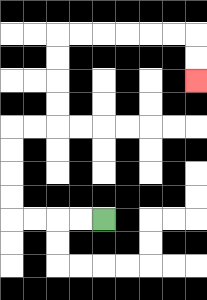{'start': '[4, 9]', 'end': '[8, 3]', 'path_directions': 'L,L,L,L,U,U,U,U,R,R,U,U,U,U,R,R,R,R,R,R,D,D', 'path_coordinates': '[[4, 9], [3, 9], [2, 9], [1, 9], [0, 9], [0, 8], [0, 7], [0, 6], [0, 5], [1, 5], [2, 5], [2, 4], [2, 3], [2, 2], [2, 1], [3, 1], [4, 1], [5, 1], [6, 1], [7, 1], [8, 1], [8, 2], [8, 3]]'}